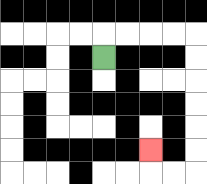{'start': '[4, 2]', 'end': '[6, 6]', 'path_directions': 'U,R,R,R,R,D,D,D,D,D,D,L,L,U', 'path_coordinates': '[[4, 2], [4, 1], [5, 1], [6, 1], [7, 1], [8, 1], [8, 2], [8, 3], [8, 4], [8, 5], [8, 6], [8, 7], [7, 7], [6, 7], [6, 6]]'}